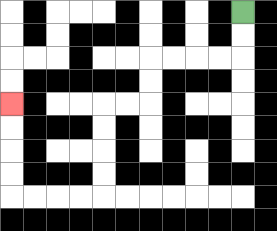{'start': '[10, 0]', 'end': '[0, 4]', 'path_directions': 'D,D,L,L,L,L,D,D,L,L,D,D,D,D,L,L,L,L,U,U,U,U', 'path_coordinates': '[[10, 0], [10, 1], [10, 2], [9, 2], [8, 2], [7, 2], [6, 2], [6, 3], [6, 4], [5, 4], [4, 4], [4, 5], [4, 6], [4, 7], [4, 8], [3, 8], [2, 8], [1, 8], [0, 8], [0, 7], [0, 6], [0, 5], [0, 4]]'}